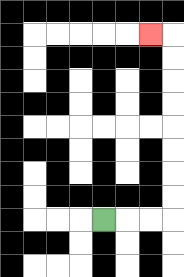{'start': '[4, 9]', 'end': '[6, 1]', 'path_directions': 'R,R,R,U,U,U,U,U,U,U,U,L', 'path_coordinates': '[[4, 9], [5, 9], [6, 9], [7, 9], [7, 8], [7, 7], [7, 6], [7, 5], [7, 4], [7, 3], [7, 2], [7, 1], [6, 1]]'}